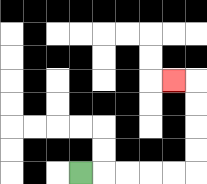{'start': '[3, 7]', 'end': '[7, 3]', 'path_directions': 'R,R,R,R,R,U,U,U,U,L', 'path_coordinates': '[[3, 7], [4, 7], [5, 7], [6, 7], [7, 7], [8, 7], [8, 6], [8, 5], [8, 4], [8, 3], [7, 3]]'}